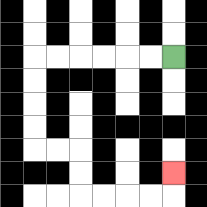{'start': '[7, 2]', 'end': '[7, 7]', 'path_directions': 'L,L,L,L,L,L,D,D,D,D,R,R,D,D,R,R,R,R,U', 'path_coordinates': '[[7, 2], [6, 2], [5, 2], [4, 2], [3, 2], [2, 2], [1, 2], [1, 3], [1, 4], [1, 5], [1, 6], [2, 6], [3, 6], [3, 7], [3, 8], [4, 8], [5, 8], [6, 8], [7, 8], [7, 7]]'}